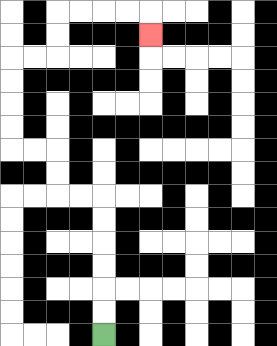{'start': '[4, 14]', 'end': '[6, 1]', 'path_directions': 'U,U,U,U,U,U,L,L,U,U,L,L,U,U,U,U,R,R,U,U,R,R,R,R,D', 'path_coordinates': '[[4, 14], [4, 13], [4, 12], [4, 11], [4, 10], [4, 9], [4, 8], [3, 8], [2, 8], [2, 7], [2, 6], [1, 6], [0, 6], [0, 5], [0, 4], [0, 3], [0, 2], [1, 2], [2, 2], [2, 1], [2, 0], [3, 0], [4, 0], [5, 0], [6, 0], [6, 1]]'}